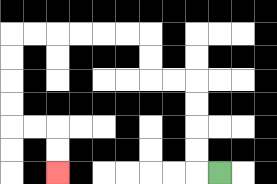{'start': '[9, 7]', 'end': '[2, 7]', 'path_directions': 'L,U,U,U,U,L,L,U,U,L,L,L,L,L,L,D,D,D,D,R,R,D,D', 'path_coordinates': '[[9, 7], [8, 7], [8, 6], [8, 5], [8, 4], [8, 3], [7, 3], [6, 3], [6, 2], [6, 1], [5, 1], [4, 1], [3, 1], [2, 1], [1, 1], [0, 1], [0, 2], [0, 3], [0, 4], [0, 5], [1, 5], [2, 5], [2, 6], [2, 7]]'}